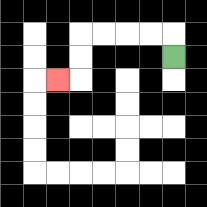{'start': '[7, 2]', 'end': '[2, 3]', 'path_directions': 'U,L,L,L,L,D,D,L', 'path_coordinates': '[[7, 2], [7, 1], [6, 1], [5, 1], [4, 1], [3, 1], [3, 2], [3, 3], [2, 3]]'}